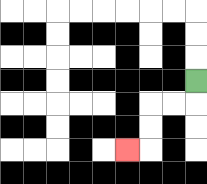{'start': '[8, 3]', 'end': '[5, 6]', 'path_directions': 'D,L,L,D,D,L', 'path_coordinates': '[[8, 3], [8, 4], [7, 4], [6, 4], [6, 5], [6, 6], [5, 6]]'}